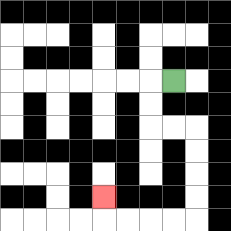{'start': '[7, 3]', 'end': '[4, 8]', 'path_directions': 'L,D,D,R,R,D,D,D,D,L,L,L,L,U', 'path_coordinates': '[[7, 3], [6, 3], [6, 4], [6, 5], [7, 5], [8, 5], [8, 6], [8, 7], [8, 8], [8, 9], [7, 9], [6, 9], [5, 9], [4, 9], [4, 8]]'}